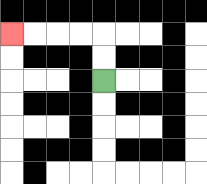{'start': '[4, 3]', 'end': '[0, 1]', 'path_directions': 'U,U,L,L,L,L', 'path_coordinates': '[[4, 3], [4, 2], [4, 1], [3, 1], [2, 1], [1, 1], [0, 1]]'}